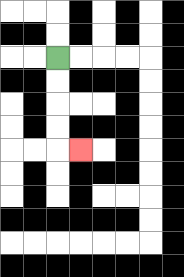{'start': '[2, 2]', 'end': '[3, 6]', 'path_directions': 'D,D,D,D,R', 'path_coordinates': '[[2, 2], [2, 3], [2, 4], [2, 5], [2, 6], [3, 6]]'}